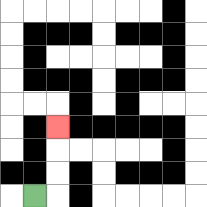{'start': '[1, 8]', 'end': '[2, 5]', 'path_directions': 'R,U,U,U', 'path_coordinates': '[[1, 8], [2, 8], [2, 7], [2, 6], [2, 5]]'}